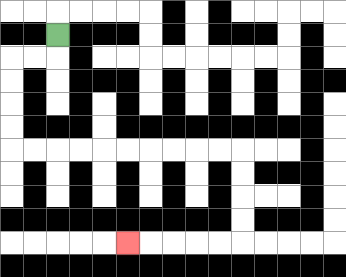{'start': '[2, 1]', 'end': '[5, 10]', 'path_directions': 'D,L,L,D,D,D,D,R,R,R,R,R,R,R,R,R,R,D,D,D,D,L,L,L,L,L', 'path_coordinates': '[[2, 1], [2, 2], [1, 2], [0, 2], [0, 3], [0, 4], [0, 5], [0, 6], [1, 6], [2, 6], [3, 6], [4, 6], [5, 6], [6, 6], [7, 6], [8, 6], [9, 6], [10, 6], [10, 7], [10, 8], [10, 9], [10, 10], [9, 10], [8, 10], [7, 10], [6, 10], [5, 10]]'}